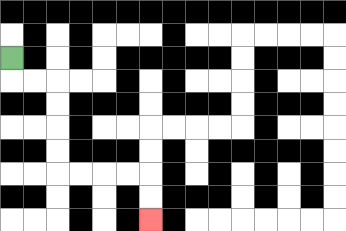{'start': '[0, 2]', 'end': '[6, 9]', 'path_directions': 'D,R,R,D,D,D,D,R,R,R,R,D,D', 'path_coordinates': '[[0, 2], [0, 3], [1, 3], [2, 3], [2, 4], [2, 5], [2, 6], [2, 7], [3, 7], [4, 7], [5, 7], [6, 7], [6, 8], [6, 9]]'}